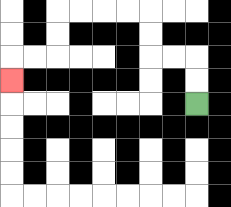{'start': '[8, 4]', 'end': '[0, 3]', 'path_directions': 'U,U,L,L,U,U,L,L,L,L,D,D,L,L,D', 'path_coordinates': '[[8, 4], [8, 3], [8, 2], [7, 2], [6, 2], [6, 1], [6, 0], [5, 0], [4, 0], [3, 0], [2, 0], [2, 1], [2, 2], [1, 2], [0, 2], [0, 3]]'}